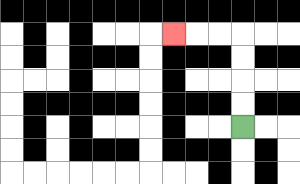{'start': '[10, 5]', 'end': '[7, 1]', 'path_directions': 'U,U,U,U,L,L,L', 'path_coordinates': '[[10, 5], [10, 4], [10, 3], [10, 2], [10, 1], [9, 1], [8, 1], [7, 1]]'}